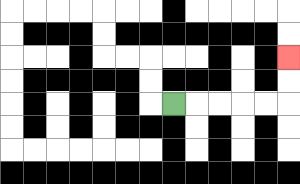{'start': '[7, 4]', 'end': '[12, 2]', 'path_directions': 'R,R,R,R,R,U,U', 'path_coordinates': '[[7, 4], [8, 4], [9, 4], [10, 4], [11, 4], [12, 4], [12, 3], [12, 2]]'}